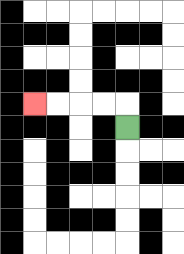{'start': '[5, 5]', 'end': '[1, 4]', 'path_directions': 'U,L,L,L,L', 'path_coordinates': '[[5, 5], [5, 4], [4, 4], [3, 4], [2, 4], [1, 4]]'}